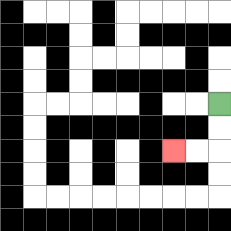{'start': '[9, 4]', 'end': '[7, 6]', 'path_directions': 'D,D,L,L', 'path_coordinates': '[[9, 4], [9, 5], [9, 6], [8, 6], [7, 6]]'}